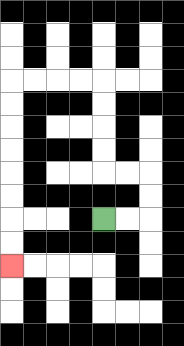{'start': '[4, 9]', 'end': '[0, 11]', 'path_directions': 'R,R,U,U,L,L,U,U,U,U,L,L,L,L,D,D,D,D,D,D,D,D', 'path_coordinates': '[[4, 9], [5, 9], [6, 9], [6, 8], [6, 7], [5, 7], [4, 7], [4, 6], [4, 5], [4, 4], [4, 3], [3, 3], [2, 3], [1, 3], [0, 3], [0, 4], [0, 5], [0, 6], [0, 7], [0, 8], [0, 9], [0, 10], [0, 11]]'}